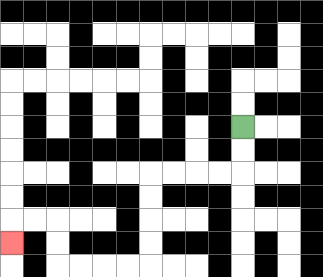{'start': '[10, 5]', 'end': '[0, 10]', 'path_directions': 'D,D,L,L,L,L,D,D,D,D,L,L,L,L,U,U,L,L,D', 'path_coordinates': '[[10, 5], [10, 6], [10, 7], [9, 7], [8, 7], [7, 7], [6, 7], [6, 8], [6, 9], [6, 10], [6, 11], [5, 11], [4, 11], [3, 11], [2, 11], [2, 10], [2, 9], [1, 9], [0, 9], [0, 10]]'}